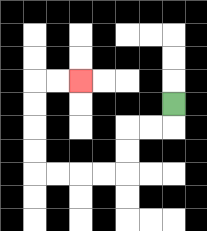{'start': '[7, 4]', 'end': '[3, 3]', 'path_directions': 'D,L,L,D,D,L,L,L,L,U,U,U,U,R,R', 'path_coordinates': '[[7, 4], [7, 5], [6, 5], [5, 5], [5, 6], [5, 7], [4, 7], [3, 7], [2, 7], [1, 7], [1, 6], [1, 5], [1, 4], [1, 3], [2, 3], [3, 3]]'}